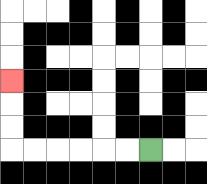{'start': '[6, 6]', 'end': '[0, 3]', 'path_directions': 'L,L,L,L,L,L,U,U,U', 'path_coordinates': '[[6, 6], [5, 6], [4, 6], [3, 6], [2, 6], [1, 6], [0, 6], [0, 5], [0, 4], [0, 3]]'}